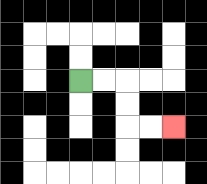{'start': '[3, 3]', 'end': '[7, 5]', 'path_directions': 'R,R,D,D,R,R', 'path_coordinates': '[[3, 3], [4, 3], [5, 3], [5, 4], [5, 5], [6, 5], [7, 5]]'}